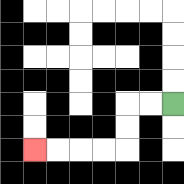{'start': '[7, 4]', 'end': '[1, 6]', 'path_directions': 'L,L,D,D,L,L,L,L', 'path_coordinates': '[[7, 4], [6, 4], [5, 4], [5, 5], [5, 6], [4, 6], [3, 6], [2, 6], [1, 6]]'}